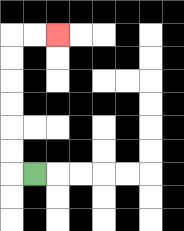{'start': '[1, 7]', 'end': '[2, 1]', 'path_directions': 'L,U,U,U,U,U,U,R,R', 'path_coordinates': '[[1, 7], [0, 7], [0, 6], [0, 5], [0, 4], [0, 3], [0, 2], [0, 1], [1, 1], [2, 1]]'}